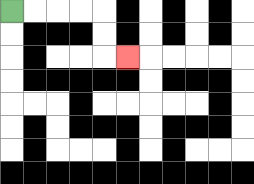{'start': '[0, 0]', 'end': '[5, 2]', 'path_directions': 'R,R,R,R,D,D,R', 'path_coordinates': '[[0, 0], [1, 0], [2, 0], [3, 0], [4, 0], [4, 1], [4, 2], [5, 2]]'}